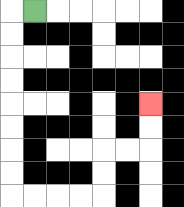{'start': '[1, 0]', 'end': '[6, 4]', 'path_directions': 'L,D,D,D,D,D,D,D,D,R,R,R,R,U,U,R,R,U,U', 'path_coordinates': '[[1, 0], [0, 0], [0, 1], [0, 2], [0, 3], [0, 4], [0, 5], [0, 6], [0, 7], [0, 8], [1, 8], [2, 8], [3, 8], [4, 8], [4, 7], [4, 6], [5, 6], [6, 6], [6, 5], [6, 4]]'}